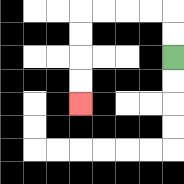{'start': '[7, 2]', 'end': '[3, 4]', 'path_directions': 'U,U,L,L,L,L,D,D,D,D', 'path_coordinates': '[[7, 2], [7, 1], [7, 0], [6, 0], [5, 0], [4, 0], [3, 0], [3, 1], [3, 2], [3, 3], [3, 4]]'}